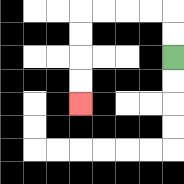{'start': '[7, 2]', 'end': '[3, 4]', 'path_directions': 'U,U,L,L,L,L,D,D,D,D', 'path_coordinates': '[[7, 2], [7, 1], [7, 0], [6, 0], [5, 0], [4, 0], [3, 0], [3, 1], [3, 2], [3, 3], [3, 4]]'}